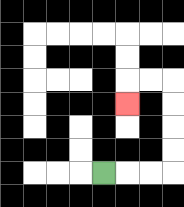{'start': '[4, 7]', 'end': '[5, 4]', 'path_directions': 'R,R,R,U,U,U,U,L,L,D', 'path_coordinates': '[[4, 7], [5, 7], [6, 7], [7, 7], [7, 6], [7, 5], [7, 4], [7, 3], [6, 3], [5, 3], [5, 4]]'}